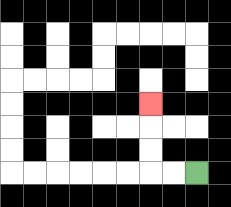{'start': '[8, 7]', 'end': '[6, 4]', 'path_directions': 'L,L,U,U,U', 'path_coordinates': '[[8, 7], [7, 7], [6, 7], [6, 6], [6, 5], [6, 4]]'}